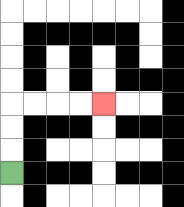{'start': '[0, 7]', 'end': '[4, 4]', 'path_directions': 'U,U,U,R,R,R,R', 'path_coordinates': '[[0, 7], [0, 6], [0, 5], [0, 4], [1, 4], [2, 4], [3, 4], [4, 4]]'}